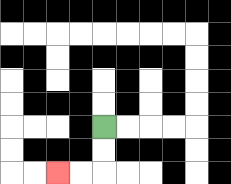{'start': '[4, 5]', 'end': '[2, 7]', 'path_directions': 'D,D,L,L', 'path_coordinates': '[[4, 5], [4, 6], [4, 7], [3, 7], [2, 7]]'}